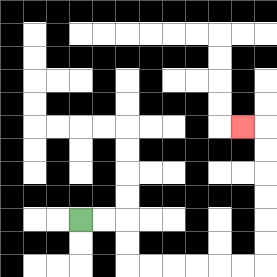{'start': '[3, 9]', 'end': '[10, 5]', 'path_directions': 'R,R,D,D,R,R,R,R,R,R,U,U,U,U,U,U,L', 'path_coordinates': '[[3, 9], [4, 9], [5, 9], [5, 10], [5, 11], [6, 11], [7, 11], [8, 11], [9, 11], [10, 11], [11, 11], [11, 10], [11, 9], [11, 8], [11, 7], [11, 6], [11, 5], [10, 5]]'}